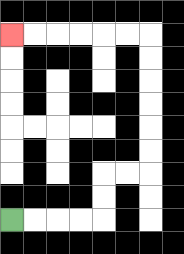{'start': '[0, 9]', 'end': '[0, 1]', 'path_directions': 'R,R,R,R,U,U,R,R,U,U,U,U,U,U,L,L,L,L,L,L', 'path_coordinates': '[[0, 9], [1, 9], [2, 9], [3, 9], [4, 9], [4, 8], [4, 7], [5, 7], [6, 7], [6, 6], [6, 5], [6, 4], [6, 3], [6, 2], [6, 1], [5, 1], [4, 1], [3, 1], [2, 1], [1, 1], [0, 1]]'}